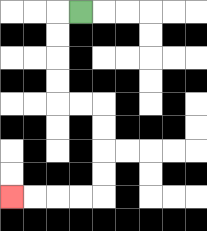{'start': '[3, 0]', 'end': '[0, 8]', 'path_directions': 'L,D,D,D,D,R,R,D,D,D,D,L,L,L,L', 'path_coordinates': '[[3, 0], [2, 0], [2, 1], [2, 2], [2, 3], [2, 4], [3, 4], [4, 4], [4, 5], [4, 6], [4, 7], [4, 8], [3, 8], [2, 8], [1, 8], [0, 8]]'}